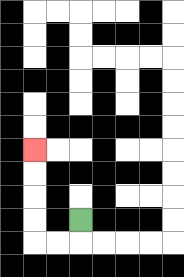{'start': '[3, 9]', 'end': '[1, 6]', 'path_directions': 'D,L,L,U,U,U,U', 'path_coordinates': '[[3, 9], [3, 10], [2, 10], [1, 10], [1, 9], [1, 8], [1, 7], [1, 6]]'}